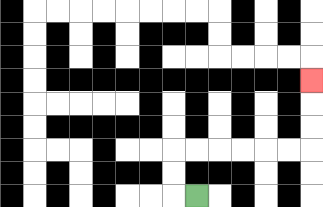{'start': '[8, 8]', 'end': '[13, 3]', 'path_directions': 'L,U,U,R,R,R,R,R,R,U,U,U', 'path_coordinates': '[[8, 8], [7, 8], [7, 7], [7, 6], [8, 6], [9, 6], [10, 6], [11, 6], [12, 6], [13, 6], [13, 5], [13, 4], [13, 3]]'}